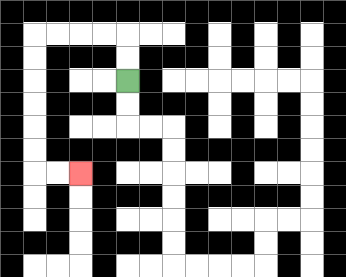{'start': '[5, 3]', 'end': '[3, 7]', 'path_directions': 'U,U,L,L,L,L,D,D,D,D,D,D,R,R', 'path_coordinates': '[[5, 3], [5, 2], [5, 1], [4, 1], [3, 1], [2, 1], [1, 1], [1, 2], [1, 3], [1, 4], [1, 5], [1, 6], [1, 7], [2, 7], [3, 7]]'}